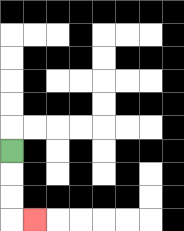{'start': '[0, 6]', 'end': '[1, 9]', 'path_directions': 'D,D,D,R', 'path_coordinates': '[[0, 6], [0, 7], [0, 8], [0, 9], [1, 9]]'}